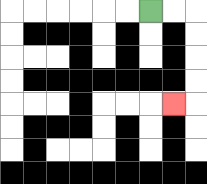{'start': '[6, 0]', 'end': '[7, 4]', 'path_directions': 'R,R,D,D,D,D,L', 'path_coordinates': '[[6, 0], [7, 0], [8, 0], [8, 1], [8, 2], [8, 3], [8, 4], [7, 4]]'}